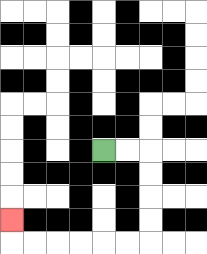{'start': '[4, 6]', 'end': '[0, 9]', 'path_directions': 'R,R,D,D,D,D,L,L,L,L,L,L,U', 'path_coordinates': '[[4, 6], [5, 6], [6, 6], [6, 7], [6, 8], [6, 9], [6, 10], [5, 10], [4, 10], [3, 10], [2, 10], [1, 10], [0, 10], [0, 9]]'}